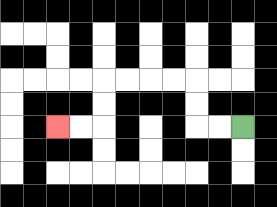{'start': '[10, 5]', 'end': '[2, 5]', 'path_directions': 'L,L,U,U,L,L,L,L,D,D,L,L', 'path_coordinates': '[[10, 5], [9, 5], [8, 5], [8, 4], [8, 3], [7, 3], [6, 3], [5, 3], [4, 3], [4, 4], [4, 5], [3, 5], [2, 5]]'}